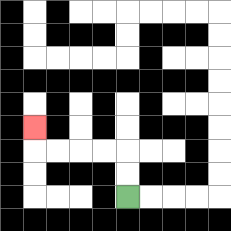{'start': '[5, 8]', 'end': '[1, 5]', 'path_directions': 'U,U,L,L,L,L,U', 'path_coordinates': '[[5, 8], [5, 7], [5, 6], [4, 6], [3, 6], [2, 6], [1, 6], [1, 5]]'}